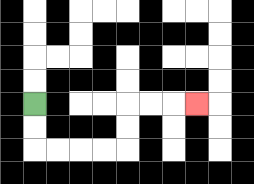{'start': '[1, 4]', 'end': '[8, 4]', 'path_directions': 'D,D,R,R,R,R,U,U,R,R,R', 'path_coordinates': '[[1, 4], [1, 5], [1, 6], [2, 6], [3, 6], [4, 6], [5, 6], [5, 5], [5, 4], [6, 4], [7, 4], [8, 4]]'}